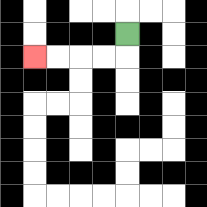{'start': '[5, 1]', 'end': '[1, 2]', 'path_directions': 'D,L,L,L,L', 'path_coordinates': '[[5, 1], [5, 2], [4, 2], [3, 2], [2, 2], [1, 2]]'}